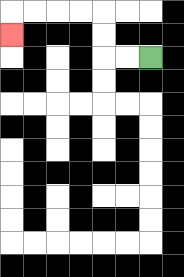{'start': '[6, 2]', 'end': '[0, 1]', 'path_directions': 'L,L,U,U,L,L,L,L,D', 'path_coordinates': '[[6, 2], [5, 2], [4, 2], [4, 1], [4, 0], [3, 0], [2, 0], [1, 0], [0, 0], [0, 1]]'}